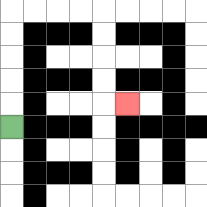{'start': '[0, 5]', 'end': '[5, 4]', 'path_directions': 'U,U,U,U,U,R,R,R,R,D,D,D,D,R', 'path_coordinates': '[[0, 5], [0, 4], [0, 3], [0, 2], [0, 1], [0, 0], [1, 0], [2, 0], [3, 0], [4, 0], [4, 1], [4, 2], [4, 3], [4, 4], [5, 4]]'}